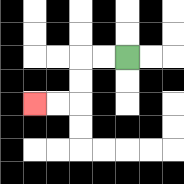{'start': '[5, 2]', 'end': '[1, 4]', 'path_directions': 'L,L,D,D,L,L', 'path_coordinates': '[[5, 2], [4, 2], [3, 2], [3, 3], [3, 4], [2, 4], [1, 4]]'}